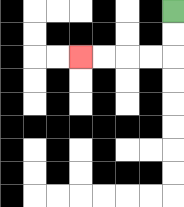{'start': '[7, 0]', 'end': '[3, 2]', 'path_directions': 'D,D,L,L,L,L', 'path_coordinates': '[[7, 0], [7, 1], [7, 2], [6, 2], [5, 2], [4, 2], [3, 2]]'}